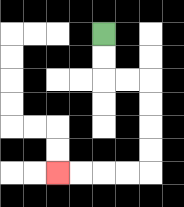{'start': '[4, 1]', 'end': '[2, 7]', 'path_directions': 'D,D,R,R,D,D,D,D,L,L,L,L', 'path_coordinates': '[[4, 1], [4, 2], [4, 3], [5, 3], [6, 3], [6, 4], [6, 5], [6, 6], [6, 7], [5, 7], [4, 7], [3, 7], [2, 7]]'}